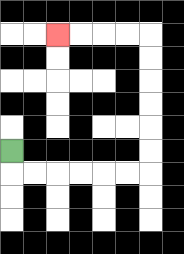{'start': '[0, 6]', 'end': '[2, 1]', 'path_directions': 'D,R,R,R,R,R,R,U,U,U,U,U,U,L,L,L,L', 'path_coordinates': '[[0, 6], [0, 7], [1, 7], [2, 7], [3, 7], [4, 7], [5, 7], [6, 7], [6, 6], [6, 5], [6, 4], [6, 3], [6, 2], [6, 1], [5, 1], [4, 1], [3, 1], [2, 1]]'}